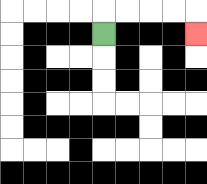{'start': '[4, 1]', 'end': '[8, 1]', 'path_directions': 'U,R,R,R,R,D', 'path_coordinates': '[[4, 1], [4, 0], [5, 0], [6, 0], [7, 0], [8, 0], [8, 1]]'}